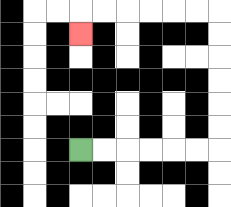{'start': '[3, 6]', 'end': '[3, 1]', 'path_directions': 'R,R,R,R,R,R,U,U,U,U,U,U,L,L,L,L,L,L,D', 'path_coordinates': '[[3, 6], [4, 6], [5, 6], [6, 6], [7, 6], [8, 6], [9, 6], [9, 5], [9, 4], [9, 3], [9, 2], [9, 1], [9, 0], [8, 0], [7, 0], [6, 0], [5, 0], [4, 0], [3, 0], [3, 1]]'}